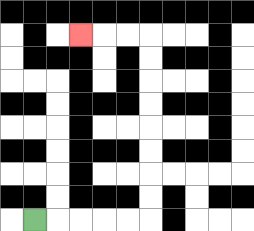{'start': '[1, 9]', 'end': '[3, 1]', 'path_directions': 'R,R,R,R,R,U,U,U,U,U,U,U,U,L,L,L', 'path_coordinates': '[[1, 9], [2, 9], [3, 9], [4, 9], [5, 9], [6, 9], [6, 8], [6, 7], [6, 6], [6, 5], [6, 4], [6, 3], [6, 2], [6, 1], [5, 1], [4, 1], [3, 1]]'}